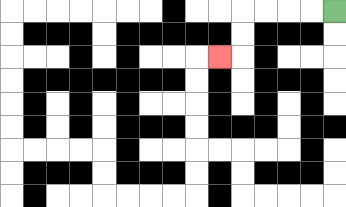{'start': '[14, 0]', 'end': '[9, 2]', 'path_directions': 'L,L,L,L,D,D,L', 'path_coordinates': '[[14, 0], [13, 0], [12, 0], [11, 0], [10, 0], [10, 1], [10, 2], [9, 2]]'}